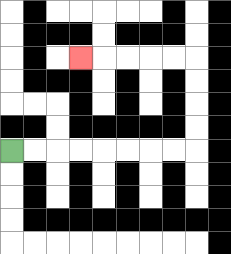{'start': '[0, 6]', 'end': '[3, 2]', 'path_directions': 'R,R,R,R,R,R,R,R,U,U,U,U,L,L,L,L,L', 'path_coordinates': '[[0, 6], [1, 6], [2, 6], [3, 6], [4, 6], [5, 6], [6, 6], [7, 6], [8, 6], [8, 5], [8, 4], [8, 3], [8, 2], [7, 2], [6, 2], [5, 2], [4, 2], [3, 2]]'}